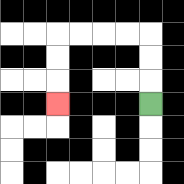{'start': '[6, 4]', 'end': '[2, 4]', 'path_directions': 'U,U,U,L,L,L,L,D,D,D', 'path_coordinates': '[[6, 4], [6, 3], [6, 2], [6, 1], [5, 1], [4, 1], [3, 1], [2, 1], [2, 2], [2, 3], [2, 4]]'}